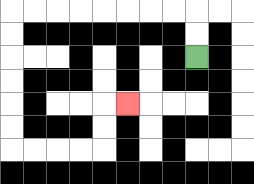{'start': '[8, 2]', 'end': '[5, 4]', 'path_directions': 'U,U,L,L,L,L,L,L,L,L,D,D,D,D,D,D,R,R,R,R,U,U,R', 'path_coordinates': '[[8, 2], [8, 1], [8, 0], [7, 0], [6, 0], [5, 0], [4, 0], [3, 0], [2, 0], [1, 0], [0, 0], [0, 1], [0, 2], [0, 3], [0, 4], [0, 5], [0, 6], [1, 6], [2, 6], [3, 6], [4, 6], [4, 5], [4, 4], [5, 4]]'}